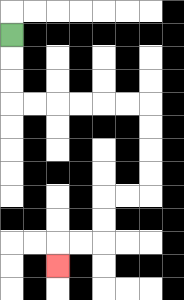{'start': '[0, 1]', 'end': '[2, 11]', 'path_directions': 'D,D,D,R,R,R,R,R,R,D,D,D,D,L,L,D,D,L,L,D', 'path_coordinates': '[[0, 1], [0, 2], [0, 3], [0, 4], [1, 4], [2, 4], [3, 4], [4, 4], [5, 4], [6, 4], [6, 5], [6, 6], [6, 7], [6, 8], [5, 8], [4, 8], [4, 9], [4, 10], [3, 10], [2, 10], [2, 11]]'}